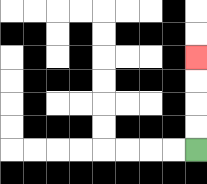{'start': '[8, 6]', 'end': '[8, 2]', 'path_directions': 'U,U,U,U', 'path_coordinates': '[[8, 6], [8, 5], [8, 4], [8, 3], [8, 2]]'}